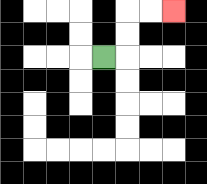{'start': '[4, 2]', 'end': '[7, 0]', 'path_directions': 'R,U,U,R,R', 'path_coordinates': '[[4, 2], [5, 2], [5, 1], [5, 0], [6, 0], [7, 0]]'}